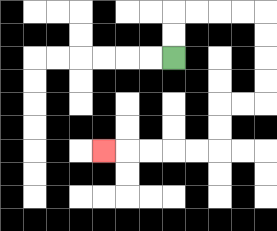{'start': '[7, 2]', 'end': '[4, 6]', 'path_directions': 'U,U,R,R,R,R,D,D,D,D,L,L,D,D,L,L,L,L,L', 'path_coordinates': '[[7, 2], [7, 1], [7, 0], [8, 0], [9, 0], [10, 0], [11, 0], [11, 1], [11, 2], [11, 3], [11, 4], [10, 4], [9, 4], [9, 5], [9, 6], [8, 6], [7, 6], [6, 6], [5, 6], [4, 6]]'}